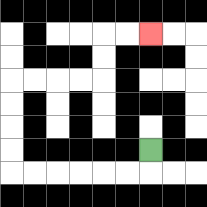{'start': '[6, 6]', 'end': '[6, 1]', 'path_directions': 'D,L,L,L,L,L,L,U,U,U,U,R,R,R,R,U,U,R,R', 'path_coordinates': '[[6, 6], [6, 7], [5, 7], [4, 7], [3, 7], [2, 7], [1, 7], [0, 7], [0, 6], [0, 5], [0, 4], [0, 3], [1, 3], [2, 3], [3, 3], [4, 3], [4, 2], [4, 1], [5, 1], [6, 1]]'}